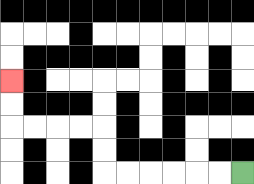{'start': '[10, 7]', 'end': '[0, 3]', 'path_directions': 'L,L,L,L,L,L,U,U,L,L,L,L,U,U', 'path_coordinates': '[[10, 7], [9, 7], [8, 7], [7, 7], [6, 7], [5, 7], [4, 7], [4, 6], [4, 5], [3, 5], [2, 5], [1, 5], [0, 5], [0, 4], [0, 3]]'}